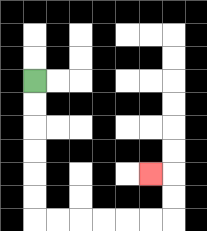{'start': '[1, 3]', 'end': '[6, 7]', 'path_directions': 'D,D,D,D,D,D,R,R,R,R,R,R,U,U,L', 'path_coordinates': '[[1, 3], [1, 4], [1, 5], [1, 6], [1, 7], [1, 8], [1, 9], [2, 9], [3, 9], [4, 9], [5, 9], [6, 9], [7, 9], [7, 8], [7, 7], [6, 7]]'}